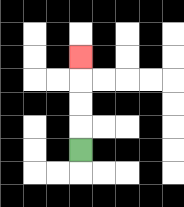{'start': '[3, 6]', 'end': '[3, 2]', 'path_directions': 'U,U,U,U', 'path_coordinates': '[[3, 6], [3, 5], [3, 4], [3, 3], [3, 2]]'}